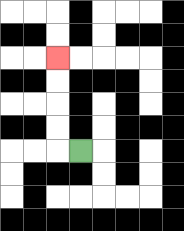{'start': '[3, 6]', 'end': '[2, 2]', 'path_directions': 'L,U,U,U,U', 'path_coordinates': '[[3, 6], [2, 6], [2, 5], [2, 4], [2, 3], [2, 2]]'}